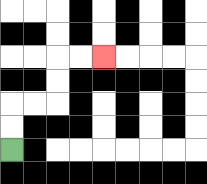{'start': '[0, 6]', 'end': '[4, 2]', 'path_directions': 'U,U,R,R,U,U,R,R', 'path_coordinates': '[[0, 6], [0, 5], [0, 4], [1, 4], [2, 4], [2, 3], [2, 2], [3, 2], [4, 2]]'}